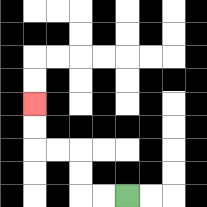{'start': '[5, 8]', 'end': '[1, 4]', 'path_directions': 'L,L,U,U,L,L,U,U', 'path_coordinates': '[[5, 8], [4, 8], [3, 8], [3, 7], [3, 6], [2, 6], [1, 6], [1, 5], [1, 4]]'}